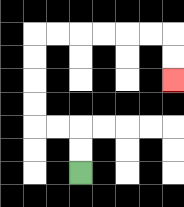{'start': '[3, 7]', 'end': '[7, 3]', 'path_directions': 'U,U,L,L,U,U,U,U,R,R,R,R,R,R,D,D', 'path_coordinates': '[[3, 7], [3, 6], [3, 5], [2, 5], [1, 5], [1, 4], [1, 3], [1, 2], [1, 1], [2, 1], [3, 1], [4, 1], [5, 1], [6, 1], [7, 1], [7, 2], [7, 3]]'}